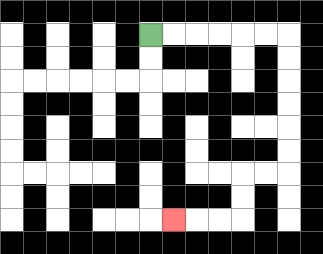{'start': '[6, 1]', 'end': '[7, 9]', 'path_directions': 'R,R,R,R,R,R,D,D,D,D,D,D,L,L,D,D,L,L,L', 'path_coordinates': '[[6, 1], [7, 1], [8, 1], [9, 1], [10, 1], [11, 1], [12, 1], [12, 2], [12, 3], [12, 4], [12, 5], [12, 6], [12, 7], [11, 7], [10, 7], [10, 8], [10, 9], [9, 9], [8, 9], [7, 9]]'}